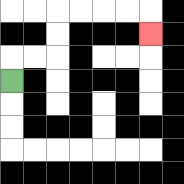{'start': '[0, 3]', 'end': '[6, 1]', 'path_directions': 'U,R,R,U,U,R,R,R,R,D', 'path_coordinates': '[[0, 3], [0, 2], [1, 2], [2, 2], [2, 1], [2, 0], [3, 0], [4, 0], [5, 0], [6, 0], [6, 1]]'}